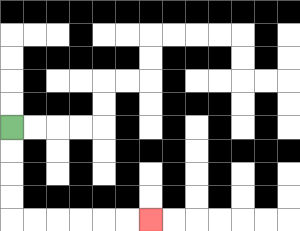{'start': '[0, 5]', 'end': '[6, 9]', 'path_directions': 'D,D,D,D,R,R,R,R,R,R', 'path_coordinates': '[[0, 5], [0, 6], [0, 7], [0, 8], [0, 9], [1, 9], [2, 9], [3, 9], [4, 9], [5, 9], [6, 9]]'}